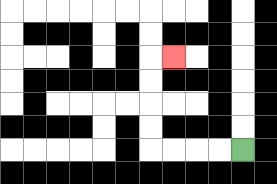{'start': '[10, 6]', 'end': '[7, 2]', 'path_directions': 'L,L,L,L,U,U,U,U,R', 'path_coordinates': '[[10, 6], [9, 6], [8, 6], [7, 6], [6, 6], [6, 5], [6, 4], [6, 3], [6, 2], [7, 2]]'}